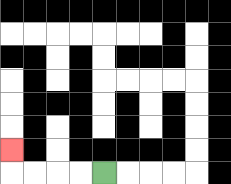{'start': '[4, 7]', 'end': '[0, 6]', 'path_directions': 'L,L,L,L,U', 'path_coordinates': '[[4, 7], [3, 7], [2, 7], [1, 7], [0, 7], [0, 6]]'}